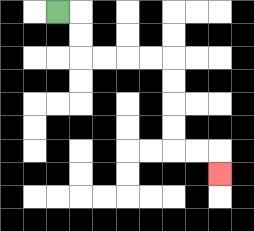{'start': '[2, 0]', 'end': '[9, 7]', 'path_directions': 'R,D,D,R,R,R,R,D,D,D,D,R,R,D', 'path_coordinates': '[[2, 0], [3, 0], [3, 1], [3, 2], [4, 2], [5, 2], [6, 2], [7, 2], [7, 3], [7, 4], [7, 5], [7, 6], [8, 6], [9, 6], [9, 7]]'}